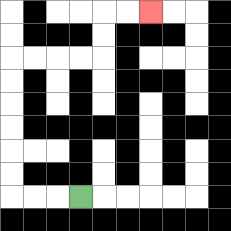{'start': '[3, 8]', 'end': '[6, 0]', 'path_directions': 'L,L,L,U,U,U,U,U,U,R,R,R,R,U,U,R,R', 'path_coordinates': '[[3, 8], [2, 8], [1, 8], [0, 8], [0, 7], [0, 6], [0, 5], [0, 4], [0, 3], [0, 2], [1, 2], [2, 2], [3, 2], [4, 2], [4, 1], [4, 0], [5, 0], [6, 0]]'}